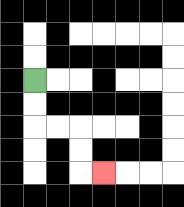{'start': '[1, 3]', 'end': '[4, 7]', 'path_directions': 'D,D,R,R,D,D,R', 'path_coordinates': '[[1, 3], [1, 4], [1, 5], [2, 5], [3, 5], [3, 6], [3, 7], [4, 7]]'}